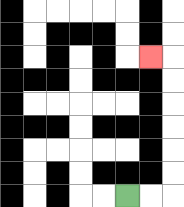{'start': '[5, 8]', 'end': '[6, 2]', 'path_directions': 'R,R,U,U,U,U,U,U,L', 'path_coordinates': '[[5, 8], [6, 8], [7, 8], [7, 7], [7, 6], [7, 5], [7, 4], [7, 3], [7, 2], [6, 2]]'}